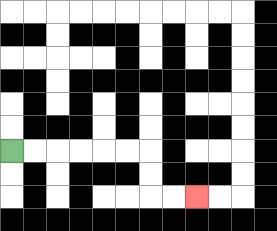{'start': '[0, 6]', 'end': '[8, 8]', 'path_directions': 'R,R,R,R,R,R,D,D,R,R', 'path_coordinates': '[[0, 6], [1, 6], [2, 6], [3, 6], [4, 6], [5, 6], [6, 6], [6, 7], [6, 8], [7, 8], [8, 8]]'}